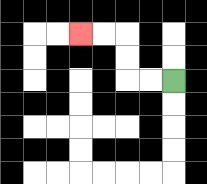{'start': '[7, 3]', 'end': '[3, 1]', 'path_directions': 'L,L,U,U,L,L', 'path_coordinates': '[[7, 3], [6, 3], [5, 3], [5, 2], [5, 1], [4, 1], [3, 1]]'}